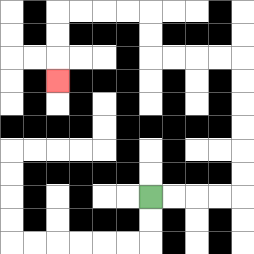{'start': '[6, 8]', 'end': '[2, 3]', 'path_directions': 'R,R,R,R,U,U,U,U,U,U,L,L,L,L,U,U,L,L,L,L,D,D,D', 'path_coordinates': '[[6, 8], [7, 8], [8, 8], [9, 8], [10, 8], [10, 7], [10, 6], [10, 5], [10, 4], [10, 3], [10, 2], [9, 2], [8, 2], [7, 2], [6, 2], [6, 1], [6, 0], [5, 0], [4, 0], [3, 0], [2, 0], [2, 1], [2, 2], [2, 3]]'}